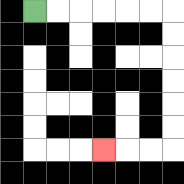{'start': '[1, 0]', 'end': '[4, 6]', 'path_directions': 'R,R,R,R,R,R,D,D,D,D,D,D,L,L,L', 'path_coordinates': '[[1, 0], [2, 0], [3, 0], [4, 0], [5, 0], [6, 0], [7, 0], [7, 1], [7, 2], [7, 3], [7, 4], [7, 5], [7, 6], [6, 6], [5, 6], [4, 6]]'}